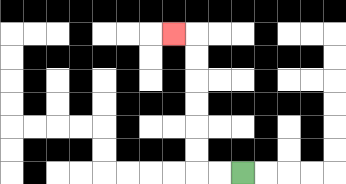{'start': '[10, 7]', 'end': '[7, 1]', 'path_directions': 'L,L,U,U,U,U,U,U,L', 'path_coordinates': '[[10, 7], [9, 7], [8, 7], [8, 6], [8, 5], [8, 4], [8, 3], [8, 2], [8, 1], [7, 1]]'}